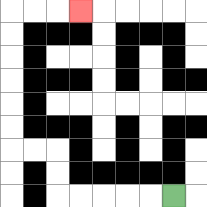{'start': '[7, 8]', 'end': '[3, 0]', 'path_directions': 'L,L,L,L,L,U,U,L,L,U,U,U,U,U,U,R,R,R', 'path_coordinates': '[[7, 8], [6, 8], [5, 8], [4, 8], [3, 8], [2, 8], [2, 7], [2, 6], [1, 6], [0, 6], [0, 5], [0, 4], [0, 3], [0, 2], [0, 1], [0, 0], [1, 0], [2, 0], [3, 0]]'}